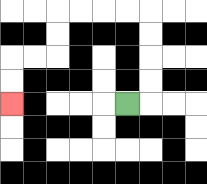{'start': '[5, 4]', 'end': '[0, 4]', 'path_directions': 'R,U,U,U,U,L,L,L,L,D,D,L,L,D,D', 'path_coordinates': '[[5, 4], [6, 4], [6, 3], [6, 2], [6, 1], [6, 0], [5, 0], [4, 0], [3, 0], [2, 0], [2, 1], [2, 2], [1, 2], [0, 2], [0, 3], [0, 4]]'}